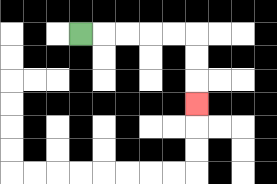{'start': '[3, 1]', 'end': '[8, 4]', 'path_directions': 'R,R,R,R,R,D,D,D', 'path_coordinates': '[[3, 1], [4, 1], [5, 1], [6, 1], [7, 1], [8, 1], [8, 2], [8, 3], [8, 4]]'}